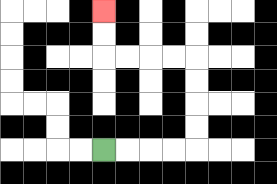{'start': '[4, 6]', 'end': '[4, 0]', 'path_directions': 'R,R,R,R,U,U,U,U,L,L,L,L,U,U', 'path_coordinates': '[[4, 6], [5, 6], [6, 6], [7, 6], [8, 6], [8, 5], [8, 4], [8, 3], [8, 2], [7, 2], [6, 2], [5, 2], [4, 2], [4, 1], [4, 0]]'}